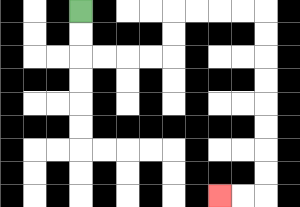{'start': '[3, 0]', 'end': '[9, 8]', 'path_directions': 'D,D,R,R,R,R,U,U,R,R,R,R,D,D,D,D,D,D,D,D,L,L', 'path_coordinates': '[[3, 0], [3, 1], [3, 2], [4, 2], [5, 2], [6, 2], [7, 2], [7, 1], [7, 0], [8, 0], [9, 0], [10, 0], [11, 0], [11, 1], [11, 2], [11, 3], [11, 4], [11, 5], [11, 6], [11, 7], [11, 8], [10, 8], [9, 8]]'}